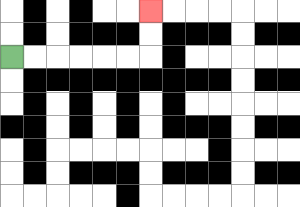{'start': '[0, 2]', 'end': '[6, 0]', 'path_directions': 'R,R,R,R,R,R,U,U', 'path_coordinates': '[[0, 2], [1, 2], [2, 2], [3, 2], [4, 2], [5, 2], [6, 2], [6, 1], [6, 0]]'}